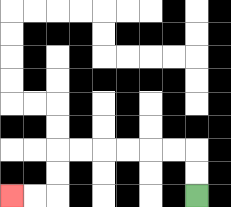{'start': '[8, 8]', 'end': '[0, 8]', 'path_directions': 'U,U,L,L,L,L,L,L,D,D,L,L', 'path_coordinates': '[[8, 8], [8, 7], [8, 6], [7, 6], [6, 6], [5, 6], [4, 6], [3, 6], [2, 6], [2, 7], [2, 8], [1, 8], [0, 8]]'}